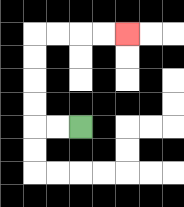{'start': '[3, 5]', 'end': '[5, 1]', 'path_directions': 'L,L,U,U,U,U,R,R,R,R', 'path_coordinates': '[[3, 5], [2, 5], [1, 5], [1, 4], [1, 3], [1, 2], [1, 1], [2, 1], [3, 1], [4, 1], [5, 1]]'}